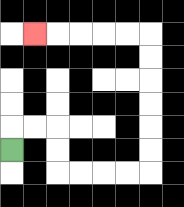{'start': '[0, 6]', 'end': '[1, 1]', 'path_directions': 'U,R,R,D,D,R,R,R,R,U,U,U,U,U,U,L,L,L,L,L', 'path_coordinates': '[[0, 6], [0, 5], [1, 5], [2, 5], [2, 6], [2, 7], [3, 7], [4, 7], [5, 7], [6, 7], [6, 6], [6, 5], [6, 4], [6, 3], [6, 2], [6, 1], [5, 1], [4, 1], [3, 1], [2, 1], [1, 1]]'}